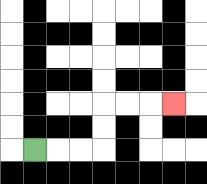{'start': '[1, 6]', 'end': '[7, 4]', 'path_directions': 'R,R,R,U,U,R,R,R', 'path_coordinates': '[[1, 6], [2, 6], [3, 6], [4, 6], [4, 5], [4, 4], [5, 4], [6, 4], [7, 4]]'}